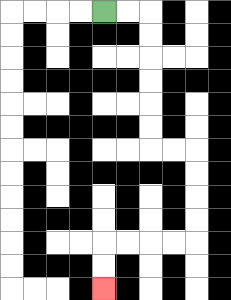{'start': '[4, 0]', 'end': '[4, 12]', 'path_directions': 'R,R,D,D,D,D,D,D,R,R,D,D,D,D,L,L,L,L,D,D', 'path_coordinates': '[[4, 0], [5, 0], [6, 0], [6, 1], [6, 2], [6, 3], [6, 4], [6, 5], [6, 6], [7, 6], [8, 6], [8, 7], [8, 8], [8, 9], [8, 10], [7, 10], [6, 10], [5, 10], [4, 10], [4, 11], [4, 12]]'}